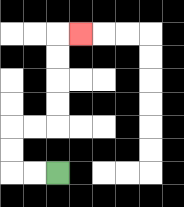{'start': '[2, 7]', 'end': '[3, 1]', 'path_directions': 'L,L,U,U,R,R,U,U,U,U,R', 'path_coordinates': '[[2, 7], [1, 7], [0, 7], [0, 6], [0, 5], [1, 5], [2, 5], [2, 4], [2, 3], [2, 2], [2, 1], [3, 1]]'}